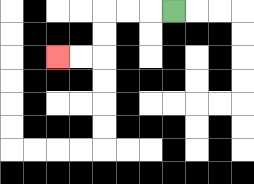{'start': '[7, 0]', 'end': '[2, 2]', 'path_directions': 'L,L,L,D,D,L,L', 'path_coordinates': '[[7, 0], [6, 0], [5, 0], [4, 0], [4, 1], [4, 2], [3, 2], [2, 2]]'}